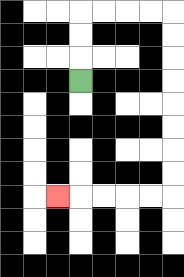{'start': '[3, 3]', 'end': '[2, 8]', 'path_directions': 'U,U,U,R,R,R,R,D,D,D,D,D,D,D,D,L,L,L,L,L', 'path_coordinates': '[[3, 3], [3, 2], [3, 1], [3, 0], [4, 0], [5, 0], [6, 0], [7, 0], [7, 1], [7, 2], [7, 3], [7, 4], [7, 5], [7, 6], [7, 7], [7, 8], [6, 8], [5, 8], [4, 8], [3, 8], [2, 8]]'}